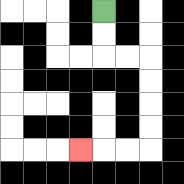{'start': '[4, 0]', 'end': '[3, 6]', 'path_directions': 'D,D,R,R,D,D,D,D,L,L,L', 'path_coordinates': '[[4, 0], [4, 1], [4, 2], [5, 2], [6, 2], [6, 3], [6, 4], [6, 5], [6, 6], [5, 6], [4, 6], [3, 6]]'}